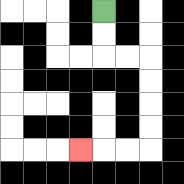{'start': '[4, 0]', 'end': '[3, 6]', 'path_directions': 'D,D,R,R,D,D,D,D,L,L,L', 'path_coordinates': '[[4, 0], [4, 1], [4, 2], [5, 2], [6, 2], [6, 3], [6, 4], [6, 5], [6, 6], [5, 6], [4, 6], [3, 6]]'}